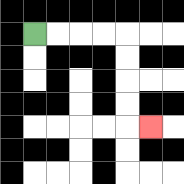{'start': '[1, 1]', 'end': '[6, 5]', 'path_directions': 'R,R,R,R,D,D,D,D,R', 'path_coordinates': '[[1, 1], [2, 1], [3, 1], [4, 1], [5, 1], [5, 2], [5, 3], [5, 4], [5, 5], [6, 5]]'}